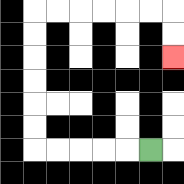{'start': '[6, 6]', 'end': '[7, 2]', 'path_directions': 'L,L,L,L,L,U,U,U,U,U,U,R,R,R,R,R,R,D,D', 'path_coordinates': '[[6, 6], [5, 6], [4, 6], [3, 6], [2, 6], [1, 6], [1, 5], [1, 4], [1, 3], [1, 2], [1, 1], [1, 0], [2, 0], [3, 0], [4, 0], [5, 0], [6, 0], [7, 0], [7, 1], [7, 2]]'}